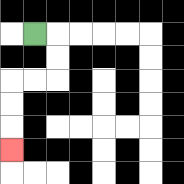{'start': '[1, 1]', 'end': '[0, 6]', 'path_directions': 'R,D,D,L,L,D,D,D', 'path_coordinates': '[[1, 1], [2, 1], [2, 2], [2, 3], [1, 3], [0, 3], [0, 4], [0, 5], [0, 6]]'}